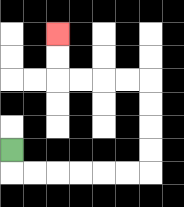{'start': '[0, 6]', 'end': '[2, 1]', 'path_directions': 'D,R,R,R,R,R,R,U,U,U,U,L,L,L,L,U,U', 'path_coordinates': '[[0, 6], [0, 7], [1, 7], [2, 7], [3, 7], [4, 7], [5, 7], [6, 7], [6, 6], [6, 5], [6, 4], [6, 3], [5, 3], [4, 3], [3, 3], [2, 3], [2, 2], [2, 1]]'}